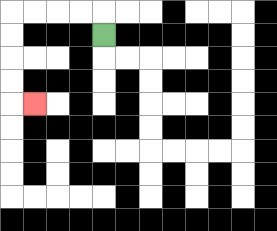{'start': '[4, 1]', 'end': '[1, 4]', 'path_directions': 'U,L,L,L,L,D,D,D,D,R', 'path_coordinates': '[[4, 1], [4, 0], [3, 0], [2, 0], [1, 0], [0, 0], [0, 1], [0, 2], [0, 3], [0, 4], [1, 4]]'}